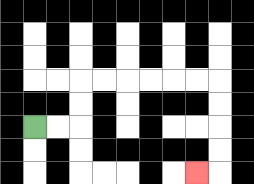{'start': '[1, 5]', 'end': '[8, 7]', 'path_directions': 'R,R,U,U,R,R,R,R,R,R,D,D,D,D,L', 'path_coordinates': '[[1, 5], [2, 5], [3, 5], [3, 4], [3, 3], [4, 3], [5, 3], [6, 3], [7, 3], [8, 3], [9, 3], [9, 4], [9, 5], [9, 6], [9, 7], [8, 7]]'}